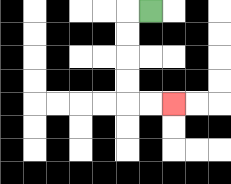{'start': '[6, 0]', 'end': '[7, 4]', 'path_directions': 'L,D,D,D,D,R,R', 'path_coordinates': '[[6, 0], [5, 0], [5, 1], [5, 2], [5, 3], [5, 4], [6, 4], [7, 4]]'}